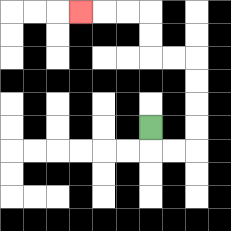{'start': '[6, 5]', 'end': '[3, 0]', 'path_directions': 'D,R,R,U,U,U,U,L,L,U,U,L,L,L', 'path_coordinates': '[[6, 5], [6, 6], [7, 6], [8, 6], [8, 5], [8, 4], [8, 3], [8, 2], [7, 2], [6, 2], [6, 1], [6, 0], [5, 0], [4, 0], [3, 0]]'}